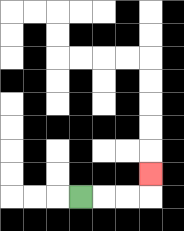{'start': '[3, 8]', 'end': '[6, 7]', 'path_directions': 'R,R,R,U', 'path_coordinates': '[[3, 8], [4, 8], [5, 8], [6, 8], [6, 7]]'}